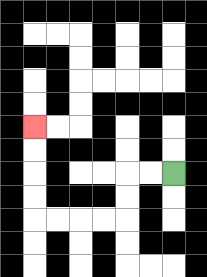{'start': '[7, 7]', 'end': '[1, 5]', 'path_directions': 'L,L,D,D,L,L,L,L,U,U,U,U', 'path_coordinates': '[[7, 7], [6, 7], [5, 7], [5, 8], [5, 9], [4, 9], [3, 9], [2, 9], [1, 9], [1, 8], [1, 7], [1, 6], [1, 5]]'}